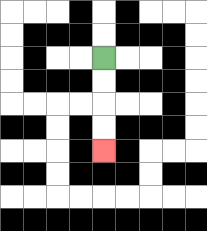{'start': '[4, 2]', 'end': '[4, 6]', 'path_directions': 'D,D,D,D', 'path_coordinates': '[[4, 2], [4, 3], [4, 4], [4, 5], [4, 6]]'}